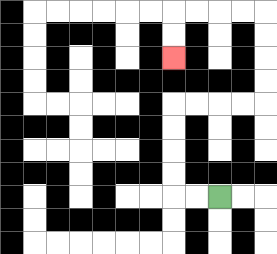{'start': '[9, 8]', 'end': '[7, 2]', 'path_directions': 'L,L,U,U,U,U,R,R,R,R,U,U,U,U,L,L,L,L,D,D', 'path_coordinates': '[[9, 8], [8, 8], [7, 8], [7, 7], [7, 6], [7, 5], [7, 4], [8, 4], [9, 4], [10, 4], [11, 4], [11, 3], [11, 2], [11, 1], [11, 0], [10, 0], [9, 0], [8, 0], [7, 0], [7, 1], [7, 2]]'}